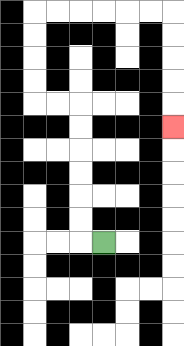{'start': '[4, 10]', 'end': '[7, 5]', 'path_directions': 'L,U,U,U,U,U,U,L,L,U,U,U,U,R,R,R,R,R,R,D,D,D,D,D', 'path_coordinates': '[[4, 10], [3, 10], [3, 9], [3, 8], [3, 7], [3, 6], [3, 5], [3, 4], [2, 4], [1, 4], [1, 3], [1, 2], [1, 1], [1, 0], [2, 0], [3, 0], [4, 0], [5, 0], [6, 0], [7, 0], [7, 1], [7, 2], [7, 3], [7, 4], [7, 5]]'}